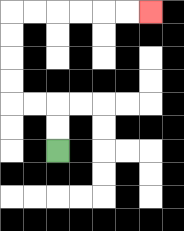{'start': '[2, 6]', 'end': '[6, 0]', 'path_directions': 'U,U,L,L,U,U,U,U,R,R,R,R,R,R', 'path_coordinates': '[[2, 6], [2, 5], [2, 4], [1, 4], [0, 4], [0, 3], [0, 2], [0, 1], [0, 0], [1, 0], [2, 0], [3, 0], [4, 0], [5, 0], [6, 0]]'}